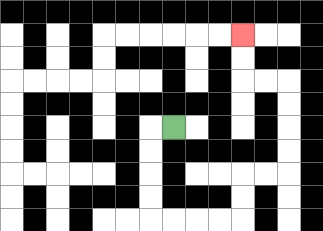{'start': '[7, 5]', 'end': '[10, 1]', 'path_directions': 'L,D,D,D,D,R,R,R,R,U,U,R,R,U,U,U,U,L,L,U,U', 'path_coordinates': '[[7, 5], [6, 5], [6, 6], [6, 7], [6, 8], [6, 9], [7, 9], [8, 9], [9, 9], [10, 9], [10, 8], [10, 7], [11, 7], [12, 7], [12, 6], [12, 5], [12, 4], [12, 3], [11, 3], [10, 3], [10, 2], [10, 1]]'}